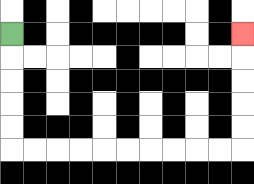{'start': '[0, 1]', 'end': '[10, 1]', 'path_directions': 'D,D,D,D,D,R,R,R,R,R,R,R,R,R,R,U,U,U,U,U', 'path_coordinates': '[[0, 1], [0, 2], [0, 3], [0, 4], [0, 5], [0, 6], [1, 6], [2, 6], [3, 6], [4, 6], [5, 6], [6, 6], [7, 6], [8, 6], [9, 6], [10, 6], [10, 5], [10, 4], [10, 3], [10, 2], [10, 1]]'}